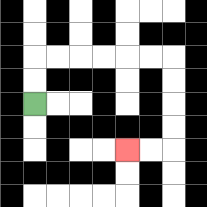{'start': '[1, 4]', 'end': '[5, 6]', 'path_directions': 'U,U,R,R,R,R,R,R,D,D,D,D,L,L', 'path_coordinates': '[[1, 4], [1, 3], [1, 2], [2, 2], [3, 2], [4, 2], [5, 2], [6, 2], [7, 2], [7, 3], [7, 4], [7, 5], [7, 6], [6, 6], [5, 6]]'}